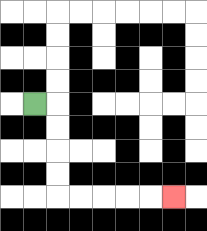{'start': '[1, 4]', 'end': '[7, 8]', 'path_directions': 'R,D,D,D,D,R,R,R,R,R', 'path_coordinates': '[[1, 4], [2, 4], [2, 5], [2, 6], [2, 7], [2, 8], [3, 8], [4, 8], [5, 8], [6, 8], [7, 8]]'}